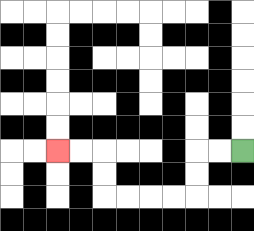{'start': '[10, 6]', 'end': '[2, 6]', 'path_directions': 'L,L,D,D,L,L,L,L,U,U,L,L', 'path_coordinates': '[[10, 6], [9, 6], [8, 6], [8, 7], [8, 8], [7, 8], [6, 8], [5, 8], [4, 8], [4, 7], [4, 6], [3, 6], [2, 6]]'}